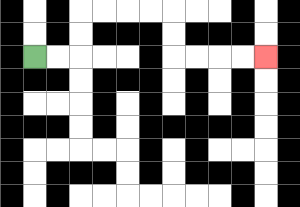{'start': '[1, 2]', 'end': '[11, 2]', 'path_directions': 'R,R,U,U,R,R,R,R,D,D,R,R,R,R', 'path_coordinates': '[[1, 2], [2, 2], [3, 2], [3, 1], [3, 0], [4, 0], [5, 0], [6, 0], [7, 0], [7, 1], [7, 2], [8, 2], [9, 2], [10, 2], [11, 2]]'}